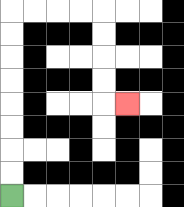{'start': '[0, 8]', 'end': '[5, 4]', 'path_directions': 'U,U,U,U,U,U,U,U,R,R,R,R,D,D,D,D,R', 'path_coordinates': '[[0, 8], [0, 7], [0, 6], [0, 5], [0, 4], [0, 3], [0, 2], [0, 1], [0, 0], [1, 0], [2, 0], [3, 0], [4, 0], [4, 1], [4, 2], [4, 3], [4, 4], [5, 4]]'}